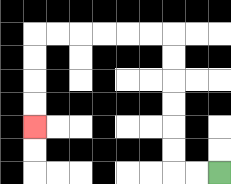{'start': '[9, 7]', 'end': '[1, 5]', 'path_directions': 'L,L,U,U,U,U,U,U,L,L,L,L,L,L,D,D,D,D', 'path_coordinates': '[[9, 7], [8, 7], [7, 7], [7, 6], [7, 5], [7, 4], [7, 3], [7, 2], [7, 1], [6, 1], [5, 1], [4, 1], [3, 1], [2, 1], [1, 1], [1, 2], [1, 3], [1, 4], [1, 5]]'}